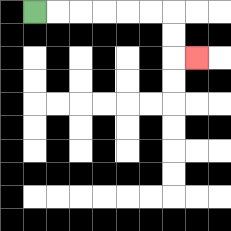{'start': '[1, 0]', 'end': '[8, 2]', 'path_directions': 'R,R,R,R,R,R,D,D,R', 'path_coordinates': '[[1, 0], [2, 0], [3, 0], [4, 0], [5, 0], [6, 0], [7, 0], [7, 1], [7, 2], [8, 2]]'}